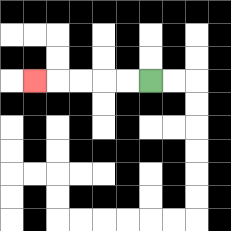{'start': '[6, 3]', 'end': '[1, 3]', 'path_directions': 'L,L,L,L,L', 'path_coordinates': '[[6, 3], [5, 3], [4, 3], [3, 3], [2, 3], [1, 3]]'}